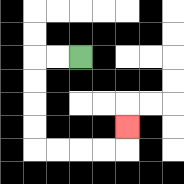{'start': '[3, 2]', 'end': '[5, 5]', 'path_directions': 'L,L,D,D,D,D,R,R,R,R,U', 'path_coordinates': '[[3, 2], [2, 2], [1, 2], [1, 3], [1, 4], [1, 5], [1, 6], [2, 6], [3, 6], [4, 6], [5, 6], [5, 5]]'}